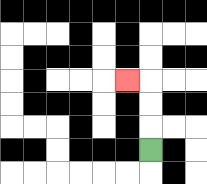{'start': '[6, 6]', 'end': '[5, 3]', 'path_directions': 'U,U,U,L', 'path_coordinates': '[[6, 6], [6, 5], [6, 4], [6, 3], [5, 3]]'}